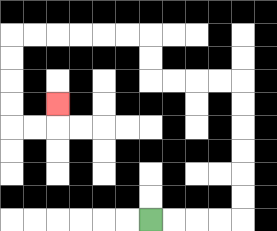{'start': '[6, 9]', 'end': '[2, 4]', 'path_directions': 'R,R,R,R,U,U,U,U,U,U,L,L,L,L,U,U,L,L,L,L,L,L,D,D,D,D,R,R,U', 'path_coordinates': '[[6, 9], [7, 9], [8, 9], [9, 9], [10, 9], [10, 8], [10, 7], [10, 6], [10, 5], [10, 4], [10, 3], [9, 3], [8, 3], [7, 3], [6, 3], [6, 2], [6, 1], [5, 1], [4, 1], [3, 1], [2, 1], [1, 1], [0, 1], [0, 2], [0, 3], [0, 4], [0, 5], [1, 5], [2, 5], [2, 4]]'}